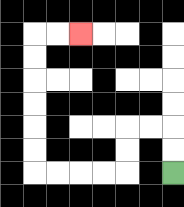{'start': '[7, 7]', 'end': '[3, 1]', 'path_directions': 'U,U,L,L,D,D,L,L,L,L,U,U,U,U,U,U,R,R', 'path_coordinates': '[[7, 7], [7, 6], [7, 5], [6, 5], [5, 5], [5, 6], [5, 7], [4, 7], [3, 7], [2, 7], [1, 7], [1, 6], [1, 5], [1, 4], [1, 3], [1, 2], [1, 1], [2, 1], [3, 1]]'}